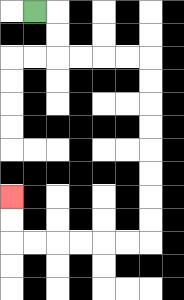{'start': '[1, 0]', 'end': '[0, 8]', 'path_directions': 'R,D,D,R,R,R,R,D,D,D,D,D,D,D,D,L,L,L,L,L,L,U,U', 'path_coordinates': '[[1, 0], [2, 0], [2, 1], [2, 2], [3, 2], [4, 2], [5, 2], [6, 2], [6, 3], [6, 4], [6, 5], [6, 6], [6, 7], [6, 8], [6, 9], [6, 10], [5, 10], [4, 10], [3, 10], [2, 10], [1, 10], [0, 10], [0, 9], [0, 8]]'}